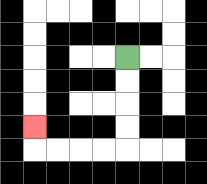{'start': '[5, 2]', 'end': '[1, 5]', 'path_directions': 'D,D,D,D,L,L,L,L,U', 'path_coordinates': '[[5, 2], [5, 3], [5, 4], [5, 5], [5, 6], [4, 6], [3, 6], [2, 6], [1, 6], [1, 5]]'}